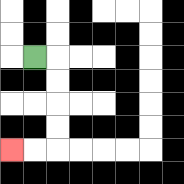{'start': '[1, 2]', 'end': '[0, 6]', 'path_directions': 'R,D,D,D,D,L,L', 'path_coordinates': '[[1, 2], [2, 2], [2, 3], [2, 4], [2, 5], [2, 6], [1, 6], [0, 6]]'}